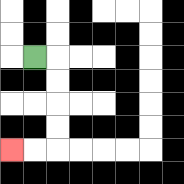{'start': '[1, 2]', 'end': '[0, 6]', 'path_directions': 'R,D,D,D,D,L,L', 'path_coordinates': '[[1, 2], [2, 2], [2, 3], [2, 4], [2, 5], [2, 6], [1, 6], [0, 6]]'}